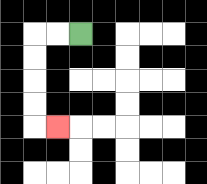{'start': '[3, 1]', 'end': '[2, 5]', 'path_directions': 'L,L,D,D,D,D,R', 'path_coordinates': '[[3, 1], [2, 1], [1, 1], [1, 2], [1, 3], [1, 4], [1, 5], [2, 5]]'}